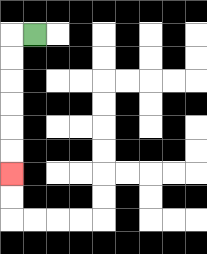{'start': '[1, 1]', 'end': '[0, 7]', 'path_directions': 'L,D,D,D,D,D,D', 'path_coordinates': '[[1, 1], [0, 1], [0, 2], [0, 3], [0, 4], [0, 5], [0, 6], [0, 7]]'}